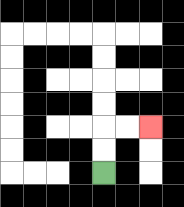{'start': '[4, 7]', 'end': '[6, 5]', 'path_directions': 'U,U,R,R', 'path_coordinates': '[[4, 7], [4, 6], [4, 5], [5, 5], [6, 5]]'}